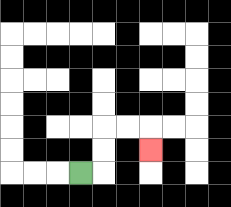{'start': '[3, 7]', 'end': '[6, 6]', 'path_directions': 'R,U,U,R,R,D', 'path_coordinates': '[[3, 7], [4, 7], [4, 6], [4, 5], [5, 5], [6, 5], [6, 6]]'}